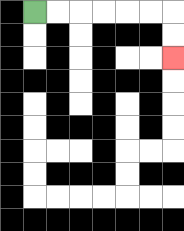{'start': '[1, 0]', 'end': '[7, 2]', 'path_directions': 'R,R,R,R,R,R,D,D', 'path_coordinates': '[[1, 0], [2, 0], [3, 0], [4, 0], [5, 0], [6, 0], [7, 0], [7, 1], [7, 2]]'}